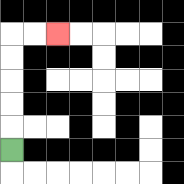{'start': '[0, 6]', 'end': '[2, 1]', 'path_directions': 'U,U,U,U,U,R,R', 'path_coordinates': '[[0, 6], [0, 5], [0, 4], [0, 3], [0, 2], [0, 1], [1, 1], [2, 1]]'}